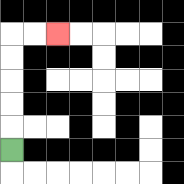{'start': '[0, 6]', 'end': '[2, 1]', 'path_directions': 'U,U,U,U,U,R,R', 'path_coordinates': '[[0, 6], [0, 5], [0, 4], [0, 3], [0, 2], [0, 1], [1, 1], [2, 1]]'}